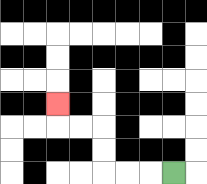{'start': '[7, 7]', 'end': '[2, 4]', 'path_directions': 'L,L,L,U,U,L,L,U', 'path_coordinates': '[[7, 7], [6, 7], [5, 7], [4, 7], [4, 6], [4, 5], [3, 5], [2, 5], [2, 4]]'}